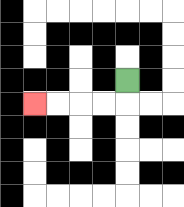{'start': '[5, 3]', 'end': '[1, 4]', 'path_directions': 'D,L,L,L,L', 'path_coordinates': '[[5, 3], [5, 4], [4, 4], [3, 4], [2, 4], [1, 4]]'}